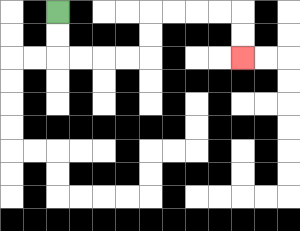{'start': '[2, 0]', 'end': '[10, 2]', 'path_directions': 'D,D,R,R,R,R,U,U,R,R,R,R,D,D', 'path_coordinates': '[[2, 0], [2, 1], [2, 2], [3, 2], [4, 2], [5, 2], [6, 2], [6, 1], [6, 0], [7, 0], [8, 0], [9, 0], [10, 0], [10, 1], [10, 2]]'}